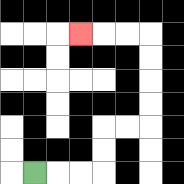{'start': '[1, 7]', 'end': '[3, 1]', 'path_directions': 'R,R,R,U,U,R,R,U,U,U,U,L,L,L', 'path_coordinates': '[[1, 7], [2, 7], [3, 7], [4, 7], [4, 6], [4, 5], [5, 5], [6, 5], [6, 4], [6, 3], [6, 2], [6, 1], [5, 1], [4, 1], [3, 1]]'}